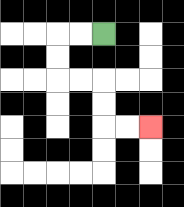{'start': '[4, 1]', 'end': '[6, 5]', 'path_directions': 'L,L,D,D,R,R,D,D,R,R', 'path_coordinates': '[[4, 1], [3, 1], [2, 1], [2, 2], [2, 3], [3, 3], [4, 3], [4, 4], [4, 5], [5, 5], [6, 5]]'}